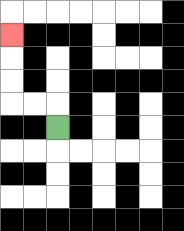{'start': '[2, 5]', 'end': '[0, 1]', 'path_directions': 'U,L,L,U,U,U', 'path_coordinates': '[[2, 5], [2, 4], [1, 4], [0, 4], [0, 3], [0, 2], [0, 1]]'}